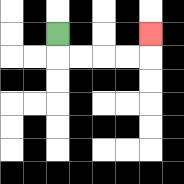{'start': '[2, 1]', 'end': '[6, 1]', 'path_directions': 'D,R,R,R,R,U', 'path_coordinates': '[[2, 1], [2, 2], [3, 2], [4, 2], [5, 2], [6, 2], [6, 1]]'}